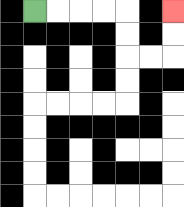{'start': '[1, 0]', 'end': '[7, 0]', 'path_directions': 'R,R,R,R,D,D,R,R,U,U', 'path_coordinates': '[[1, 0], [2, 0], [3, 0], [4, 0], [5, 0], [5, 1], [5, 2], [6, 2], [7, 2], [7, 1], [7, 0]]'}